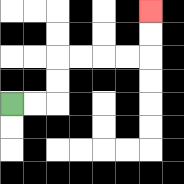{'start': '[0, 4]', 'end': '[6, 0]', 'path_directions': 'R,R,U,U,R,R,R,R,U,U', 'path_coordinates': '[[0, 4], [1, 4], [2, 4], [2, 3], [2, 2], [3, 2], [4, 2], [5, 2], [6, 2], [6, 1], [6, 0]]'}